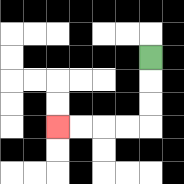{'start': '[6, 2]', 'end': '[2, 5]', 'path_directions': 'D,D,D,L,L,L,L', 'path_coordinates': '[[6, 2], [6, 3], [6, 4], [6, 5], [5, 5], [4, 5], [3, 5], [2, 5]]'}